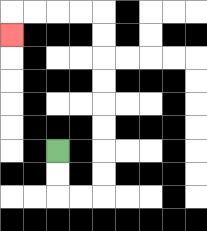{'start': '[2, 6]', 'end': '[0, 1]', 'path_directions': 'D,D,R,R,U,U,U,U,U,U,U,U,L,L,L,L,D', 'path_coordinates': '[[2, 6], [2, 7], [2, 8], [3, 8], [4, 8], [4, 7], [4, 6], [4, 5], [4, 4], [4, 3], [4, 2], [4, 1], [4, 0], [3, 0], [2, 0], [1, 0], [0, 0], [0, 1]]'}